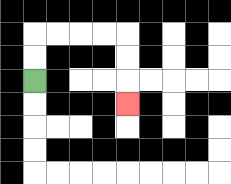{'start': '[1, 3]', 'end': '[5, 4]', 'path_directions': 'U,U,R,R,R,R,D,D,D', 'path_coordinates': '[[1, 3], [1, 2], [1, 1], [2, 1], [3, 1], [4, 1], [5, 1], [5, 2], [5, 3], [5, 4]]'}